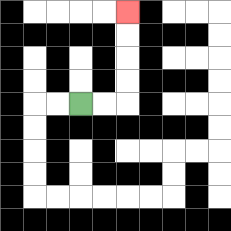{'start': '[3, 4]', 'end': '[5, 0]', 'path_directions': 'R,R,U,U,U,U', 'path_coordinates': '[[3, 4], [4, 4], [5, 4], [5, 3], [5, 2], [5, 1], [5, 0]]'}